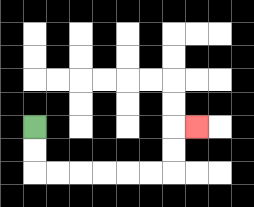{'start': '[1, 5]', 'end': '[8, 5]', 'path_directions': 'D,D,R,R,R,R,R,R,U,U,R', 'path_coordinates': '[[1, 5], [1, 6], [1, 7], [2, 7], [3, 7], [4, 7], [5, 7], [6, 7], [7, 7], [7, 6], [7, 5], [8, 5]]'}